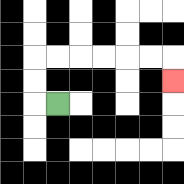{'start': '[2, 4]', 'end': '[7, 3]', 'path_directions': 'L,U,U,R,R,R,R,R,R,D', 'path_coordinates': '[[2, 4], [1, 4], [1, 3], [1, 2], [2, 2], [3, 2], [4, 2], [5, 2], [6, 2], [7, 2], [7, 3]]'}